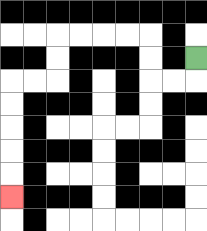{'start': '[8, 2]', 'end': '[0, 8]', 'path_directions': 'D,L,L,U,U,L,L,L,L,D,D,L,L,D,D,D,D,D', 'path_coordinates': '[[8, 2], [8, 3], [7, 3], [6, 3], [6, 2], [6, 1], [5, 1], [4, 1], [3, 1], [2, 1], [2, 2], [2, 3], [1, 3], [0, 3], [0, 4], [0, 5], [0, 6], [0, 7], [0, 8]]'}